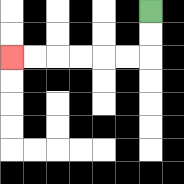{'start': '[6, 0]', 'end': '[0, 2]', 'path_directions': 'D,D,L,L,L,L,L,L', 'path_coordinates': '[[6, 0], [6, 1], [6, 2], [5, 2], [4, 2], [3, 2], [2, 2], [1, 2], [0, 2]]'}